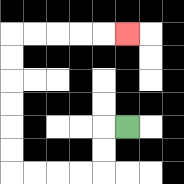{'start': '[5, 5]', 'end': '[5, 1]', 'path_directions': 'L,D,D,L,L,L,L,U,U,U,U,U,U,R,R,R,R,R', 'path_coordinates': '[[5, 5], [4, 5], [4, 6], [4, 7], [3, 7], [2, 7], [1, 7], [0, 7], [0, 6], [0, 5], [0, 4], [0, 3], [0, 2], [0, 1], [1, 1], [2, 1], [3, 1], [4, 1], [5, 1]]'}